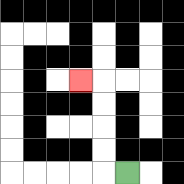{'start': '[5, 7]', 'end': '[3, 3]', 'path_directions': 'L,U,U,U,U,L', 'path_coordinates': '[[5, 7], [4, 7], [4, 6], [4, 5], [4, 4], [4, 3], [3, 3]]'}